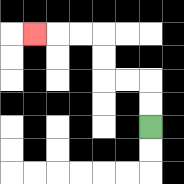{'start': '[6, 5]', 'end': '[1, 1]', 'path_directions': 'U,U,L,L,U,U,L,L,L', 'path_coordinates': '[[6, 5], [6, 4], [6, 3], [5, 3], [4, 3], [4, 2], [4, 1], [3, 1], [2, 1], [1, 1]]'}